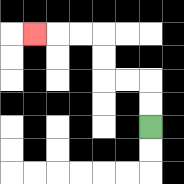{'start': '[6, 5]', 'end': '[1, 1]', 'path_directions': 'U,U,L,L,U,U,L,L,L', 'path_coordinates': '[[6, 5], [6, 4], [6, 3], [5, 3], [4, 3], [4, 2], [4, 1], [3, 1], [2, 1], [1, 1]]'}